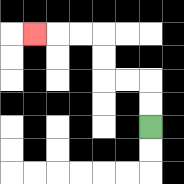{'start': '[6, 5]', 'end': '[1, 1]', 'path_directions': 'U,U,L,L,U,U,L,L,L', 'path_coordinates': '[[6, 5], [6, 4], [6, 3], [5, 3], [4, 3], [4, 2], [4, 1], [3, 1], [2, 1], [1, 1]]'}